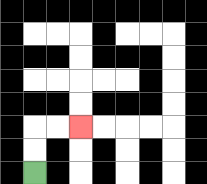{'start': '[1, 7]', 'end': '[3, 5]', 'path_directions': 'U,U,R,R', 'path_coordinates': '[[1, 7], [1, 6], [1, 5], [2, 5], [3, 5]]'}